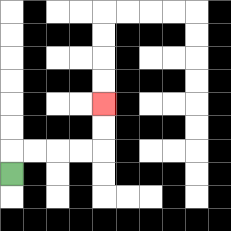{'start': '[0, 7]', 'end': '[4, 4]', 'path_directions': 'U,R,R,R,R,U,U', 'path_coordinates': '[[0, 7], [0, 6], [1, 6], [2, 6], [3, 6], [4, 6], [4, 5], [4, 4]]'}